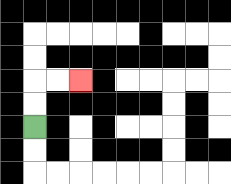{'start': '[1, 5]', 'end': '[3, 3]', 'path_directions': 'U,U,R,R', 'path_coordinates': '[[1, 5], [1, 4], [1, 3], [2, 3], [3, 3]]'}